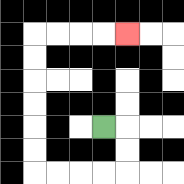{'start': '[4, 5]', 'end': '[5, 1]', 'path_directions': 'R,D,D,L,L,L,L,U,U,U,U,U,U,R,R,R,R', 'path_coordinates': '[[4, 5], [5, 5], [5, 6], [5, 7], [4, 7], [3, 7], [2, 7], [1, 7], [1, 6], [1, 5], [1, 4], [1, 3], [1, 2], [1, 1], [2, 1], [3, 1], [4, 1], [5, 1]]'}